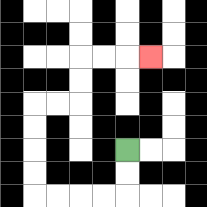{'start': '[5, 6]', 'end': '[6, 2]', 'path_directions': 'D,D,L,L,L,L,U,U,U,U,R,R,U,U,R,R,R', 'path_coordinates': '[[5, 6], [5, 7], [5, 8], [4, 8], [3, 8], [2, 8], [1, 8], [1, 7], [1, 6], [1, 5], [1, 4], [2, 4], [3, 4], [3, 3], [3, 2], [4, 2], [5, 2], [6, 2]]'}